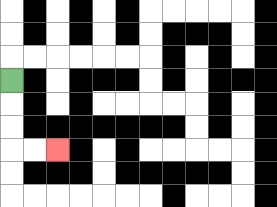{'start': '[0, 3]', 'end': '[2, 6]', 'path_directions': 'D,D,D,R,R', 'path_coordinates': '[[0, 3], [0, 4], [0, 5], [0, 6], [1, 6], [2, 6]]'}